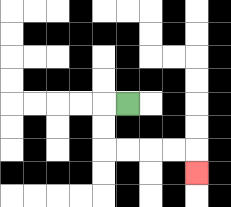{'start': '[5, 4]', 'end': '[8, 7]', 'path_directions': 'L,D,D,R,R,R,R,D', 'path_coordinates': '[[5, 4], [4, 4], [4, 5], [4, 6], [5, 6], [6, 6], [7, 6], [8, 6], [8, 7]]'}